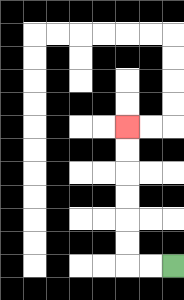{'start': '[7, 11]', 'end': '[5, 5]', 'path_directions': 'L,L,U,U,U,U,U,U', 'path_coordinates': '[[7, 11], [6, 11], [5, 11], [5, 10], [5, 9], [5, 8], [5, 7], [5, 6], [5, 5]]'}